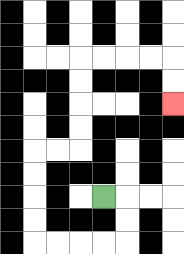{'start': '[4, 8]', 'end': '[7, 4]', 'path_directions': 'R,D,D,L,L,L,L,U,U,U,U,R,R,U,U,U,U,R,R,R,R,D,D', 'path_coordinates': '[[4, 8], [5, 8], [5, 9], [5, 10], [4, 10], [3, 10], [2, 10], [1, 10], [1, 9], [1, 8], [1, 7], [1, 6], [2, 6], [3, 6], [3, 5], [3, 4], [3, 3], [3, 2], [4, 2], [5, 2], [6, 2], [7, 2], [7, 3], [7, 4]]'}